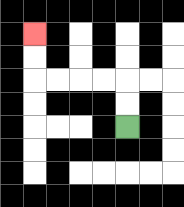{'start': '[5, 5]', 'end': '[1, 1]', 'path_directions': 'U,U,L,L,L,L,U,U', 'path_coordinates': '[[5, 5], [5, 4], [5, 3], [4, 3], [3, 3], [2, 3], [1, 3], [1, 2], [1, 1]]'}